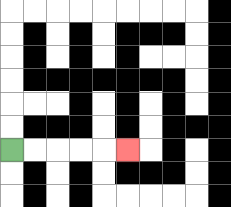{'start': '[0, 6]', 'end': '[5, 6]', 'path_directions': 'R,R,R,R,R', 'path_coordinates': '[[0, 6], [1, 6], [2, 6], [3, 6], [4, 6], [5, 6]]'}